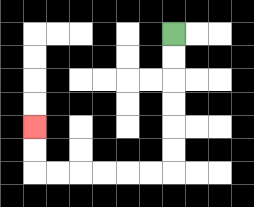{'start': '[7, 1]', 'end': '[1, 5]', 'path_directions': 'D,D,D,D,D,D,L,L,L,L,L,L,U,U', 'path_coordinates': '[[7, 1], [7, 2], [7, 3], [7, 4], [7, 5], [7, 6], [7, 7], [6, 7], [5, 7], [4, 7], [3, 7], [2, 7], [1, 7], [1, 6], [1, 5]]'}